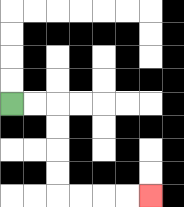{'start': '[0, 4]', 'end': '[6, 8]', 'path_directions': 'R,R,D,D,D,D,R,R,R,R', 'path_coordinates': '[[0, 4], [1, 4], [2, 4], [2, 5], [2, 6], [2, 7], [2, 8], [3, 8], [4, 8], [5, 8], [6, 8]]'}